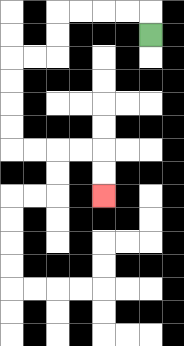{'start': '[6, 1]', 'end': '[4, 8]', 'path_directions': 'U,L,L,L,L,D,D,L,L,D,D,D,D,R,R,R,R,D,D', 'path_coordinates': '[[6, 1], [6, 0], [5, 0], [4, 0], [3, 0], [2, 0], [2, 1], [2, 2], [1, 2], [0, 2], [0, 3], [0, 4], [0, 5], [0, 6], [1, 6], [2, 6], [3, 6], [4, 6], [4, 7], [4, 8]]'}